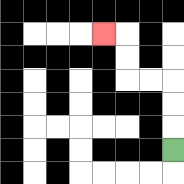{'start': '[7, 6]', 'end': '[4, 1]', 'path_directions': 'U,U,U,L,L,U,U,L', 'path_coordinates': '[[7, 6], [7, 5], [7, 4], [7, 3], [6, 3], [5, 3], [5, 2], [5, 1], [4, 1]]'}